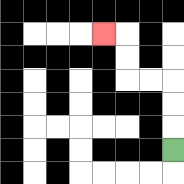{'start': '[7, 6]', 'end': '[4, 1]', 'path_directions': 'U,U,U,L,L,U,U,L', 'path_coordinates': '[[7, 6], [7, 5], [7, 4], [7, 3], [6, 3], [5, 3], [5, 2], [5, 1], [4, 1]]'}